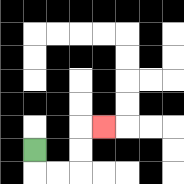{'start': '[1, 6]', 'end': '[4, 5]', 'path_directions': 'D,R,R,U,U,R', 'path_coordinates': '[[1, 6], [1, 7], [2, 7], [3, 7], [3, 6], [3, 5], [4, 5]]'}